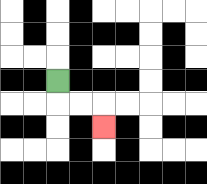{'start': '[2, 3]', 'end': '[4, 5]', 'path_directions': 'D,R,R,D', 'path_coordinates': '[[2, 3], [2, 4], [3, 4], [4, 4], [4, 5]]'}